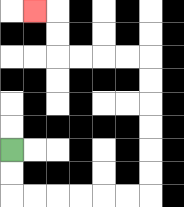{'start': '[0, 6]', 'end': '[1, 0]', 'path_directions': 'D,D,R,R,R,R,R,R,U,U,U,U,U,U,L,L,L,L,U,U,L', 'path_coordinates': '[[0, 6], [0, 7], [0, 8], [1, 8], [2, 8], [3, 8], [4, 8], [5, 8], [6, 8], [6, 7], [6, 6], [6, 5], [6, 4], [6, 3], [6, 2], [5, 2], [4, 2], [3, 2], [2, 2], [2, 1], [2, 0], [1, 0]]'}